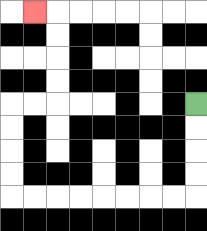{'start': '[8, 4]', 'end': '[1, 0]', 'path_directions': 'D,D,D,D,L,L,L,L,L,L,L,L,U,U,U,U,R,R,U,U,U,U,L', 'path_coordinates': '[[8, 4], [8, 5], [8, 6], [8, 7], [8, 8], [7, 8], [6, 8], [5, 8], [4, 8], [3, 8], [2, 8], [1, 8], [0, 8], [0, 7], [0, 6], [0, 5], [0, 4], [1, 4], [2, 4], [2, 3], [2, 2], [2, 1], [2, 0], [1, 0]]'}